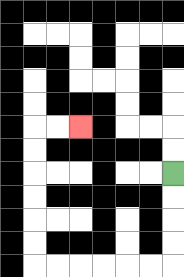{'start': '[7, 7]', 'end': '[3, 5]', 'path_directions': 'D,D,D,D,L,L,L,L,L,L,U,U,U,U,U,U,R,R', 'path_coordinates': '[[7, 7], [7, 8], [7, 9], [7, 10], [7, 11], [6, 11], [5, 11], [4, 11], [3, 11], [2, 11], [1, 11], [1, 10], [1, 9], [1, 8], [1, 7], [1, 6], [1, 5], [2, 5], [3, 5]]'}